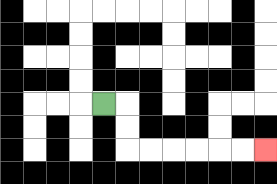{'start': '[4, 4]', 'end': '[11, 6]', 'path_directions': 'R,D,D,R,R,R,R,R,R', 'path_coordinates': '[[4, 4], [5, 4], [5, 5], [5, 6], [6, 6], [7, 6], [8, 6], [9, 6], [10, 6], [11, 6]]'}